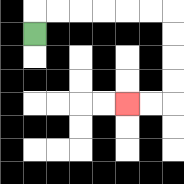{'start': '[1, 1]', 'end': '[5, 4]', 'path_directions': 'U,R,R,R,R,R,R,D,D,D,D,L,L', 'path_coordinates': '[[1, 1], [1, 0], [2, 0], [3, 0], [4, 0], [5, 0], [6, 0], [7, 0], [7, 1], [7, 2], [7, 3], [7, 4], [6, 4], [5, 4]]'}